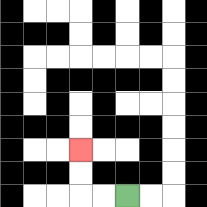{'start': '[5, 8]', 'end': '[3, 6]', 'path_directions': 'L,L,U,U', 'path_coordinates': '[[5, 8], [4, 8], [3, 8], [3, 7], [3, 6]]'}